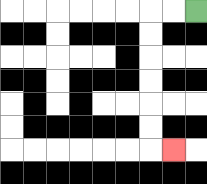{'start': '[8, 0]', 'end': '[7, 6]', 'path_directions': 'L,L,D,D,D,D,D,D,R', 'path_coordinates': '[[8, 0], [7, 0], [6, 0], [6, 1], [6, 2], [6, 3], [6, 4], [6, 5], [6, 6], [7, 6]]'}